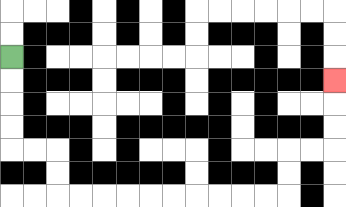{'start': '[0, 2]', 'end': '[14, 3]', 'path_directions': 'D,D,D,D,R,R,D,D,R,R,R,R,R,R,R,R,R,R,U,U,R,R,U,U,U', 'path_coordinates': '[[0, 2], [0, 3], [0, 4], [0, 5], [0, 6], [1, 6], [2, 6], [2, 7], [2, 8], [3, 8], [4, 8], [5, 8], [6, 8], [7, 8], [8, 8], [9, 8], [10, 8], [11, 8], [12, 8], [12, 7], [12, 6], [13, 6], [14, 6], [14, 5], [14, 4], [14, 3]]'}